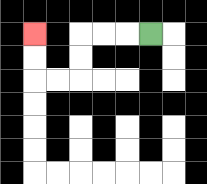{'start': '[6, 1]', 'end': '[1, 1]', 'path_directions': 'L,L,L,D,D,L,L,U,U', 'path_coordinates': '[[6, 1], [5, 1], [4, 1], [3, 1], [3, 2], [3, 3], [2, 3], [1, 3], [1, 2], [1, 1]]'}